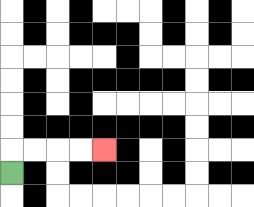{'start': '[0, 7]', 'end': '[4, 6]', 'path_directions': 'U,R,R,R,R', 'path_coordinates': '[[0, 7], [0, 6], [1, 6], [2, 6], [3, 6], [4, 6]]'}